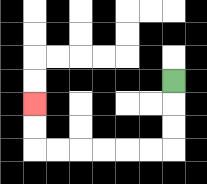{'start': '[7, 3]', 'end': '[1, 4]', 'path_directions': 'D,D,D,L,L,L,L,L,L,U,U', 'path_coordinates': '[[7, 3], [7, 4], [7, 5], [7, 6], [6, 6], [5, 6], [4, 6], [3, 6], [2, 6], [1, 6], [1, 5], [1, 4]]'}